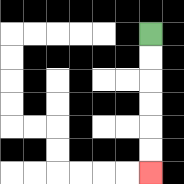{'start': '[6, 1]', 'end': '[6, 7]', 'path_directions': 'D,D,D,D,D,D', 'path_coordinates': '[[6, 1], [6, 2], [6, 3], [6, 4], [6, 5], [6, 6], [6, 7]]'}